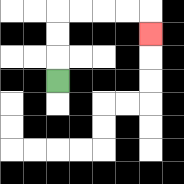{'start': '[2, 3]', 'end': '[6, 1]', 'path_directions': 'U,U,U,R,R,R,R,D', 'path_coordinates': '[[2, 3], [2, 2], [2, 1], [2, 0], [3, 0], [4, 0], [5, 0], [6, 0], [6, 1]]'}